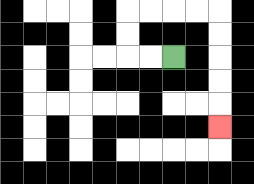{'start': '[7, 2]', 'end': '[9, 5]', 'path_directions': 'L,L,U,U,R,R,R,R,D,D,D,D,D', 'path_coordinates': '[[7, 2], [6, 2], [5, 2], [5, 1], [5, 0], [6, 0], [7, 0], [8, 0], [9, 0], [9, 1], [9, 2], [9, 3], [9, 4], [9, 5]]'}